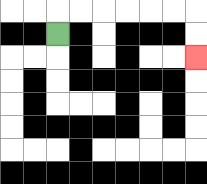{'start': '[2, 1]', 'end': '[8, 2]', 'path_directions': 'U,R,R,R,R,R,R,D,D', 'path_coordinates': '[[2, 1], [2, 0], [3, 0], [4, 0], [5, 0], [6, 0], [7, 0], [8, 0], [8, 1], [8, 2]]'}